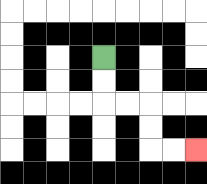{'start': '[4, 2]', 'end': '[8, 6]', 'path_directions': 'D,D,R,R,D,D,R,R', 'path_coordinates': '[[4, 2], [4, 3], [4, 4], [5, 4], [6, 4], [6, 5], [6, 6], [7, 6], [8, 6]]'}